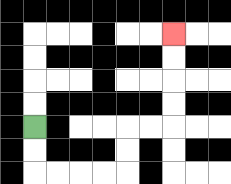{'start': '[1, 5]', 'end': '[7, 1]', 'path_directions': 'D,D,R,R,R,R,U,U,R,R,U,U,U,U', 'path_coordinates': '[[1, 5], [1, 6], [1, 7], [2, 7], [3, 7], [4, 7], [5, 7], [5, 6], [5, 5], [6, 5], [7, 5], [7, 4], [7, 3], [7, 2], [7, 1]]'}